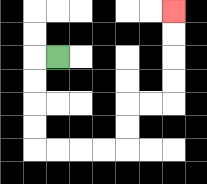{'start': '[2, 2]', 'end': '[7, 0]', 'path_directions': 'L,D,D,D,D,R,R,R,R,U,U,R,R,U,U,U,U', 'path_coordinates': '[[2, 2], [1, 2], [1, 3], [1, 4], [1, 5], [1, 6], [2, 6], [3, 6], [4, 6], [5, 6], [5, 5], [5, 4], [6, 4], [7, 4], [7, 3], [7, 2], [7, 1], [7, 0]]'}